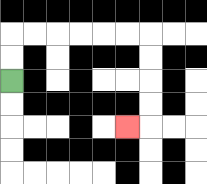{'start': '[0, 3]', 'end': '[5, 5]', 'path_directions': 'U,U,R,R,R,R,R,R,D,D,D,D,L', 'path_coordinates': '[[0, 3], [0, 2], [0, 1], [1, 1], [2, 1], [3, 1], [4, 1], [5, 1], [6, 1], [6, 2], [6, 3], [6, 4], [6, 5], [5, 5]]'}